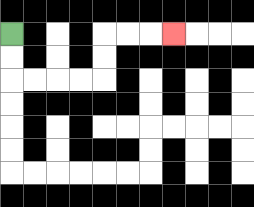{'start': '[0, 1]', 'end': '[7, 1]', 'path_directions': 'D,D,R,R,R,R,U,U,R,R,R', 'path_coordinates': '[[0, 1], [0, 2], [0, 3], [1, 3], [2, 3], [3, 3], [4, 3], [4, 2], [4, 1], [5, 1], [6, 1], [7, 1]]'}